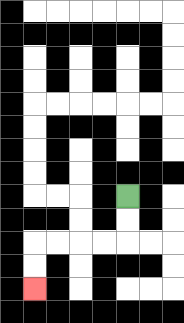{'start': '[5, 8]', 'end': '[1, 12]', 'path_directions': 'D,D,L,L,L,L,D,D', 'path_coordinates': '[[5, 8], [5, 9], [5, 10], [4, 10], [3, 10], [2, 10], [1, 10], [1, 11], [1, 12]]'}